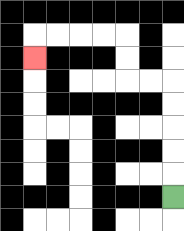{'start': '[7, 8]', 'end': '[1, 2]', 'path_directions': 'U,U,U,U,U,L,L,U,U,L,L,L,L,D', 'path_coordinates': '[[7, 8], [7, 7], [7, 6], [7, 5], [7, 4], [7, 3], [6, 3], [5, 3], [5, 2], [5, 1], [4, 1], [3, 1], [2, 1], [1, 1], [1, 2]]'}